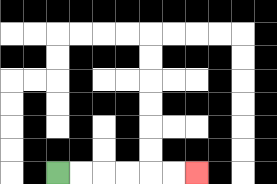{'start': '[2, 7]', 'end': '[8, 7]', 'path_directions': 'R,R,R,R,R,R', 'path_coordinates': '[[2, 7], [3, 7], [4, 7], [5, 7], [6, 7], [7, 7], [8, 7]]'}